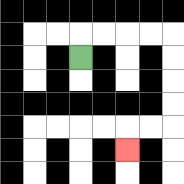{'start': '[3, 2]', 'end': '[5, 6]', 'path_directions': 'U,R,R,R,R,D,D,D,D,L,L,D', 'path_coordinates': '[[3, 2], [3, 1], [4, 1], [5, 1], [6, 1], [7, 1], [7, 2], [7, 3], [7, 4], [7, 5], [6, 5], [5, 5], [5, 6]]'}